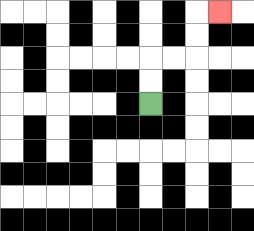{'start': '[6, 4]', 'end': '[9, 0]', 'path_directions': 'U,U,R,R,U,U,R', 'path_coordinates': '[[6, 4], [6, 3], [6, 2], [7, 2], [8, 2], [8, 1], [8, 0], [9, 0]]'}